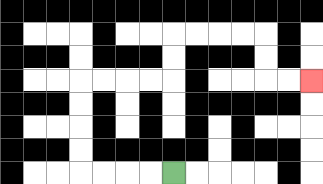{'start': '[7, 7]', 'end': '[13, 3]', 'path_directions': 'L,L,L,L,U,U,U,U,R,R,R,R,U,U,R,R,R,R,D,D,R,R', 'path_coordinates': '[[7, 7], [6, 7], [5, 7], [4, 7], [3, 7], [3, 6], [3, 5], [3, 4], [3, 3], [4, 3], [5, 3], [6, 3], [7, 3], [7, 2], [7, 1], [8, 1], [9, 1], [10, 1], [11, 1], [11, 2], [11, 3], [12, 3], [13, 3]]'}